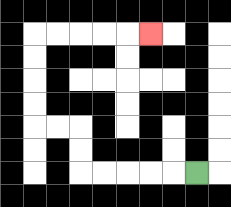{'start': '[8, 7]', 'end': '[6, 1]', 'path_directions': 'L,L,L,L,L,U,U,L,L,U,U,U,U,R,R,R,R,R', 'path_coordinates': '[[8, 7], [7, 7], [6, 7], [5, 7], [4, 7], [3, 7], [3, 6], [3, 5], [2, 5], [1, 5], [1, 4], [1, 3], [1, 2], [1, 1], [2, 1], [3, 1], [4, 1], [5, 1], [6, 1]]'}